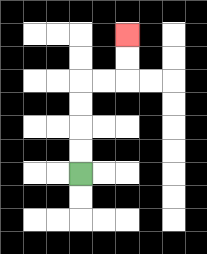{'start': '[3, 7]', 'end': '[5, 1]', 'path_directions': 'U,U,U,U,R,R,U,U', 'path_coordinates': '[[3, 7], [3, 6], [3, 5], [3, 4], [3, 3], [4, 3], [5, 3], [5, 2], [5, 1]]'}